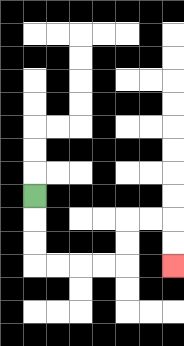{'start': '[1, 8]', 'end': '[7, 11]', 'path_directions': 'D,D,D,R,R,R,R,U,U,R,R,D,D', 'path_coordinates': '[[1, 8], [1, 9], [1, 10], [1, 11], [2, 11], [3, 11], [4, 11], [5, 11], [5, 10], [5, 9], [6, 9], [7, 9], [7, 10], [7, 11]]'}